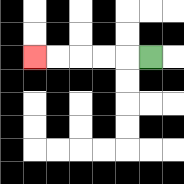{'start': '[6, 2]', 'end': '[1, 2]', 'path_directions': 'L,L,L,L,L', 'path_coordinates': '[[6, 2], [5, 2], [4, 2], [3, 2], [2, 2], [1, 2]]'}